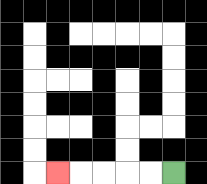{'start': '[7, 7]', 'end': '[2, 7]', 'path_directions': 'L,L,L,L,L', 'path_coordinates': '[[7, 7], [6, 7], [5, 7], [4, 7], [3, 7], [2, 7]]'}